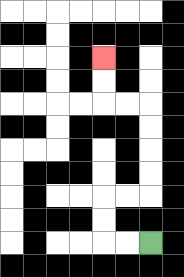{'start': '[6, 10]', 'end': '[4, 2]', 'path_directions': 'L,L,U,U,R,R,U,U,U,U,L,L,U,U', 'path_coordinates': '[[6, 10], [5, 10], [4, 10], [4, 9], [4, 8], [5, 8], [6, 8], [6, 7], [6, 6], [6, 5], [6, 4], [5, 4], [4, 4], [4, 3], [4, 2]]'}